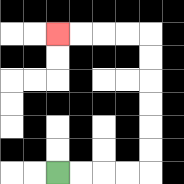{'start': '[2, 7]', 'end': '[2, 1]', 'path_directions': 'R,R,R,R,U,U,U,U,U,U,L,L,L,L', 'path_coordinates': '[[2, 7], [3, 7], [4, 7], [5, 7], [6, 7], [6, 6], [6, 5], [6, 4], [6, 3], [6, 2], [6, 1], [5, 1], [4, 1], [3, 1], [2, 1]]'}